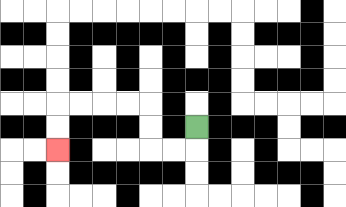{'start': '[8, 5]', 'end': '[2, 6]', 'path_directions': 'D,L,L,U,U,L,L,L,L,D,D', 'path_coordinates': '[[8, 5], [8, 6], [7, 6], [6, 6], [6, 5], [6, 4], [5, 4], [4, 4], [3, 4], [2, 4], [2, 5], [2, 6]]'}